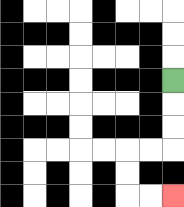{'start': '[7, 3]', 'end': '[7, 8]', 'path_directions': 'D,D,D,L,L,D,D,R,R', 'path_coordinates': '[[7, 3], [7, 4], [7, 5], [7, 6], [6, 6], [5, 6], [5, 7], [5, 8], [6, 8], [7, 8]]'}